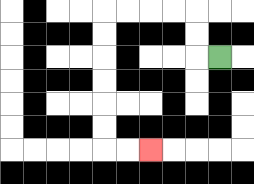{'start': '[9, 2]', 'end': '[6, 6]', 'path_directions': 'L,U,U,L,L,L,L,D,D,D,D,D,D,R,R', 'path_coordinates': '[[9, 2], [8, 2], [8, 1], [8, 0], [7, 0], [6, 0], [5, 0], [4, 0], [4, 1], [4, 2], [4, 3], [4, 4], [4, 5], [4, 6], [5, 6], [6, 6]]'}